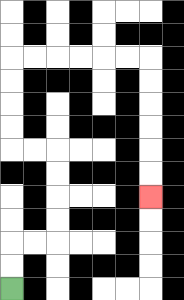{'start': '[0, 12]', 'end': '[6, 8]', 'path_directions': 'U,U,R,R,U,U,U,U,L,L,U,U,U,U,R,R,R,R,R,R,D,D,D,D,D,D', 'path_coordinates': '[[0, 12], [0, 11], [0, 10], [1, 10], [2, 10], [2, 9], [2, 8], [2, 7], [2, 6], [1, 6], [0, 6], [0, 5], [0, 4], [0, 3], [0, 2], [1, 2], [2, 2], [3, 2], [4, 2], [5, 2], [6, 2], [6, 3], [6, 4], [6, 5], [6, 6], [6, 7], [6, 8]]'}